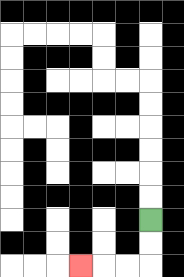{'start': '[6, 9]', 'end': '[3, 11]', 'path_directions': 'D,D,L,L,L', 'path_coordinates': '[[6, 9], [6, 10], [6, 11], [5, 11], [4, 11], [3, 11]]'}